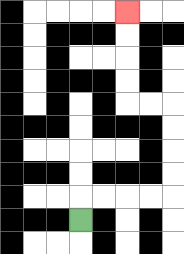{'start': '[3, 9]', 'end': '[5, 0]', 'path_directions': 'U,R,R,R,R,U,U,U,U,L,L,U,U,U,U', 'path_coordinates': '[[3, 9], [3, 8], [4, 8], [5, 8], [6, 8], [7, 8], [7, 7], [7, 6], [7, 5], [7, 4], [6, 4], [5, 4], [5, 3], [5, 2], [5, 1], [5, 0]]'}